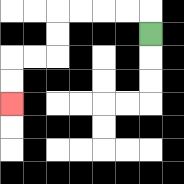{'start': '[6, 1]', 'end': '[0, 4]', 'path_directions': 'U,L,L,L,L,D,D,L,L,D,D', 'path_coordinates': '[[6, 1], [6, 0], [5, 0], [4, 0], [3, 0], [2, 0], [2, 1], [2, 2], [1, 2], [0, 2], [0, 3], [0, 4]]'}